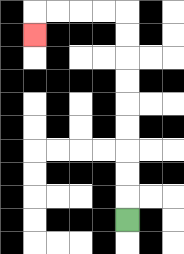{'start': '[5, 9]', 'end': '[1, 1]', 'path_directions': 'U,U,U,U,U,U,U,U,U,L,L,L,L,D', 'path_coordinates': '[[5, 9], [5, 8], [5, 7], [5, 6], [5, 5], [5, 4], [5, 3], [5, 2], [5, 1], [5, 0], [4, 0], [3, 0], [2, 0], [1, 0], [1, 1]]'}